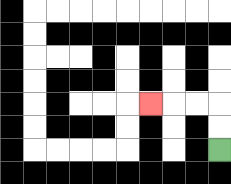{'start': '[9, 6]', 'end': '[6, 4]', 'path_directions': 'U,U,L,L,L', 'path_coordinates': '[[9, 6], [9, 5], [9, 4], [8, 4], [7, 4], [6, 4]]'}